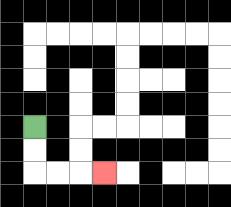{'start': '[1, 5]', 'end': '[4, 7]', 'path_directions': 'D,D,R,R,R', 'path_coordinates': '[[1, 5], [1, 6], [1, 7], [2, 7], [3, 7], [4, 7]]'}